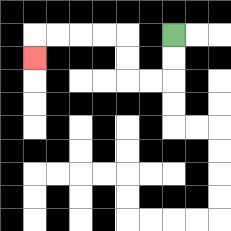{'start': '[7, 1]', 'end': '[1, 2]', 'path_directions': 'D,D,L,L,U,U,L,L,L,L,D', 'path_coordinates': '[[7, 1], [7, 2], [7, 3], [6, 3], [5, 3], [5, 2], [5, 1], [4, 1], [3, 1], [2, 1], [1, 1], [1, 2]]'}